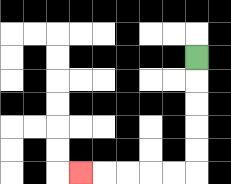{'start': '[8, 2]', 'end': '[3, 7]', 'path_directions': 'D,D,D,D,D,L,L,L,L,L', 'path_coordinates': '[[8, 2], [8, 3], [8, 4], [8, 5], [8, 6], [8, 7], [7, 7], [6, 7], [5, 7], [4, 7], [3, 7]]'}